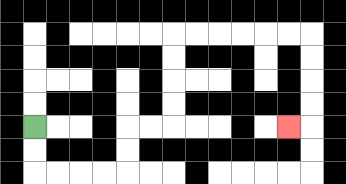{'start': '[1, 5]', 'end': '[12, 5]', 'path_directions': 'D,D,R,R,R,R,U,U,R,R,U,U,U,U,R,R,R,R,R,R,D,D,D,D,L', 'path_coordinates': '[[1, 5], [1, 6], [1, 7], [2, 7], [3, 7], [4, 7], [5, 7], [5, 6], [5, 5], [6, 5], [7, 5], [7, 4], [7, 3], [7, 2], [7, 1], [8, 1], [9, 1], [10, 1], [11, 1], [12, 1], [13, 1], [13, 2], [13, 3], [13, 4], [13, 5], [12, 5]]'}